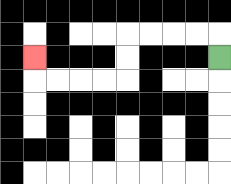{'start': '[9, 2]', 'end': '[1, 2]', 'path_directions': 'U,L,L,L,L,D,D,L,L,L,L,U', 'path_coordinates': '[[9, 2], [9, 1], [8, 1], [7, 1], [6, 1], [5, 1], [5, 2], [5, 3], [4, 3], [3, 3], [2, 3], [1, 3], [1, 2]]'}